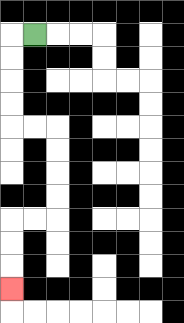{'start': '[1, 1]', 'end': '[0, 12]', 'path_directions': 'L,D,D,D,D,R,R,D,D,D,D,L,L,D,D,D', 'path_coordinates': '[[1, 1], [0, 1], [0, 2], [0, 3], [0, 4], [0, 5], [1, 5], [2, 5], [2, 6], [2, 7], [2, 8], [2, 9], [1, 9], [0, 9], [0, 10], [0, 11], [0, 12]]'}